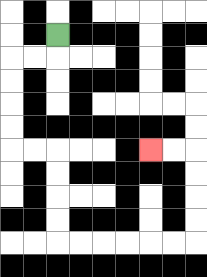{'start': '[2, 1]', 'end': '[6, 6]', 'path_directions': 'D,L,L,D,D,D,D,R,R,D,D,D,D,R,R,R,R,R,R,U,U,U,U,L,L', 'path_coordinates': '[[2, 1], [2, 2], [1, 2], [0, 2], [0, 3], [0, 4], [0, 5], [0, 6], [1, 6], [2, 6], [2, 7], [2, 8], [2, 9], [2, 10], [3, 10], [4, 10], [5, 10], [6, 10], [7, 10], [8, 10], [8, 9], [8, 8], [8, 7], [8, 6], [7, 6], [6, 6]]'}